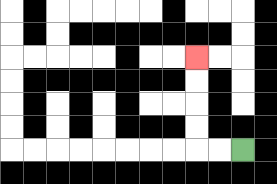{'start': '[10, 6]', 'end': '[8, 2]', 'path_directions': 'L,L,U,U,U,U', 'path_coordinates': '[[10, 6], [9, 6], [8, 6], [8, 5], [8, 4], [8, 3], [8, 2]]'}